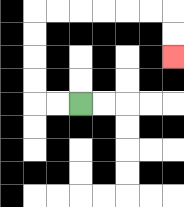{'start': '[3, 4]', 'end': '[7, 2]', 'path_directions': 'L,L,U,U,U,U,R,R,R,R,R,R,D,D', 'path_coordinates': '[[3, 4], [2, 4], [1, 4], [1, 3], [1, 2], [1, 1], [1, 0], [2, 0], [3, 0], [4, 0], [5, 0], [6, 0], [7, 0], [7, 1], [7, 2]]'}